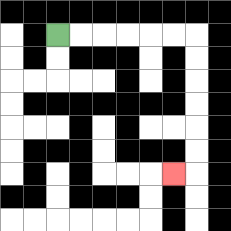{'start': '[2, 1]', 'end': '[7, 7]', 'path_directions': 'R,R,R,R,R,R,D,D,D,D,D,D,L', 'path_coordinates': '[[2, 1], [3, 1], [4, 1], [5, 1], [6, 1], [7, 1], [8, 1], [8, 2], [8, 3], [8, 4], [8, 5], [8, 6], [8, 7], [7, 7]]'}